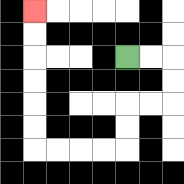{'start': '[5, 2]', 'end': '[1, 0]', 'path_directions': 'R,R,D,D,L,L,D,D,L,L,L,L,U,U,U,U,U,U', 'path_coordinates': '[[5, 2], [6, 2], [7, 2], [7, 3], [7, 4], [6, 4], [5, 4], [5, 5], [5, 6], [4, 6], [3, 6], [2, 6], [1, 6], [1, 5], [1, 4], [1, 3], [1, 2], [1, 1], [1, 0]]'}